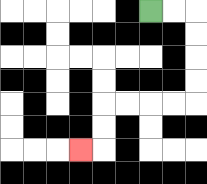{'start': '[6, 0]', 'end': '[3, 6]', 'path_directions': 'R,R,D,D,D,D,L,L,L,L,D,D,L', 'path_coordinates': '[[6, 0], [7, 0], [8, 0], [8, 1], [8, 2], [8, 3], [8, 4], [7, 4], [6, 4], [5, 4], [4, 4], [4, 5], [4, 6], [3, 6]]'}